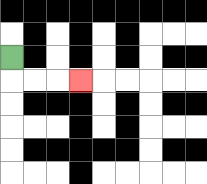{'start': '[0, 2]', 'end': '[3, 3]', 'path_directions': 'D,R,R,R', 'path_coordinates': '[[0, 2], [0, 3], [1, 3], [2, 3], [3, 3]]'}